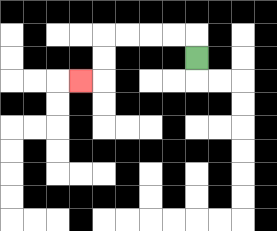{'start': '[8, 2]', 'end': '[3, 3]', 'path_directions': 'U,L,L,L,L,D,D,L', 'path_coordinates': '[[8, 2], [8, 1], [7, 1], [6, 1], [5, 1], [4, 1], [4, 2], [4, 3], [3, 3]]'}